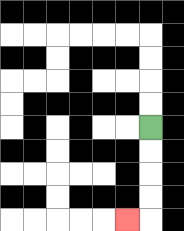{'start': '[6, 5]', 'end': '[5, 9]', 'path_directions': 'D,D,D,D,L', 'path_coordinates': '[[6, 5], [6, 6], [6, 7], [6, 8], [6, 9], [5, 9]]'}